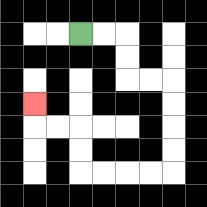{'start': '[3, 1]', 'end': '[1, 4]', 'path_directions': 'R,R,D,D,R,R,D,D,D,D,L,L,L,L,U,U,L,L,U', 'path_coordinates': '[[3, 1], [4, 1], [5, 1], [5, 2], [5, 3], [6, 3], [7, 3], [7, 4], [7, 5], [7, 6], [7, 7], [6, 7], [5, 7], [4, 7], [3, 7], [3, 6], [3, 5], [2, 5], [1, 5], [1, 4]]'}